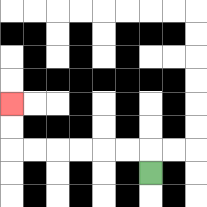{'start': '[6, 7]', 'end': '[0, 4]', 'path_directions': 'U,L,L,L,L,L,L,U,U', 'path_coordinates': '[[6, 7], [6, 6], [5, 6], [4, 6], [3, 6], [2, 6], [1, 6], [0, 6], [0, 5], [0, 4]]'}